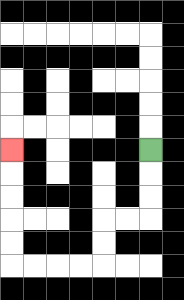{'start': '[6, 6]', 'end': '[0, 6]', 'path_directions': 'D,D,D,L,L,D,D,L,L,L,L,U,U,U,U,U', 'path_coordinates': '[[6, 6], [6, 7], [6, 8], [6, 9], [5, 9], [4, 9], [4, 10], [4, 11], [3, 11], [2, 11], [1, 11], [0, 11], [0, 10], [0, 9], [0, 8], [0, 7], [0, 6]]'}